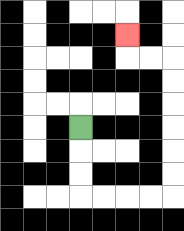{'start': '[3, 5]', 'end': '[5, 1]', 'path_directions': 'D,D,D,R,R,R,R,U,U,U,U,U,U,L,L,U', 'path_coordinates': '[[3, 5], [3, 6], [3, 7], [3, 8], [4, 8], [5, 8], [6, 8], [7, 8], [7, 7], [7, 6], [7, 5], [7, 4], [7, 3], [7, 2], [6, 2], [5, 2], [5, 1]]'}